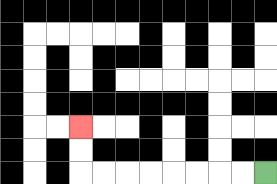{'start': '[11, 7]', 'end': '[3, 5]', 'path_directions': 'L,L,L,L,L,L,L,L,U,U', 'path_coordinates': '[[11, 7], [10, 7], [9, 7], [8, 7], [7, 7], [6, 7], [5, 7], [4, 7], [3, 7], [3, 6], [3, 5]]'}